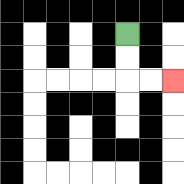{'start': '[5, 1]', 'end': '[7, 3]', 'path_directions': 'D,D,R,R', 'path_coordinates': '[[5, 1], [5, 2], [5, 3], [6, 3], [7, 3]]'}